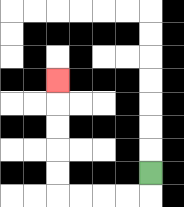{'start': '[6, 7]', 'end': '[2, 3]', 'path_directions': 'D,L,L,L,L,U,U,U,U,U', 'path_coordinates': '[[6, 7], [6, 8], [5, 8], [4, 8], [3, 8], [2, 8], [2, 7], [2, 6], [2, 5], [2, 4], [2, 3]]'}